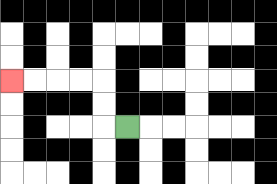{'start': '[5, 5]', 'end': '[0, 3]', 'path_directions': 'L,U,U,L,L,L,L', 'path_coordinates': '[[5, 5], [4, 5], [4, 4], [4, 3], [3, 3], [2, 3], [1, 3], [0, 3]]'}